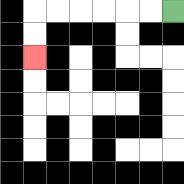{'start': '[7, 0]', 'end': '[1, 2]', 'path_directions': 'L,L,L,L,L,L,D,D', 'path_coordinates': '[[7, 0], [6, 0], [5, 0], [4, 0], [3, 0], [2, 0], [1, 0], [1, 1], [1, 2]]'}